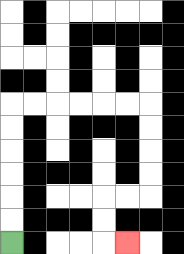{'start': '[0, 10]', 'end': '[5, 10]', 'path_directions': 'U,U,U,U,U,U,R,R,R,R,R,R,D,D,D,D,L,L,D,D,R', 'path_coordinates': '[[0, 10], [0, 9], [0, 8], [0, 7], [0, 6], [0, 5], [0, 4], [1, 4], [2, 4], [3, 4], [4, 4], [5, 4], [6, 4], [6, 5], [6, 6], [6, 7], [6, 8], [5, 8], [4, 8], [4, 9], [4, 10], [5, 10]]'}